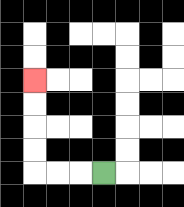{'start': '[4, 7]', 'end': '[1, 3]', 'path_directions': 'L,L,L,U,U,U,U', 'path_coordinates': '[[4, 7], [3, 7], [2, 7], [1, 7], [1, 6], [1, 5], [1, 4], [1, 3]]'}